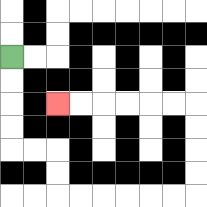{'start': '[0, 2]', 'end': '[2, 4]', 'path_directions': 'D,D,D,D,R,R,D,D,R,R,R,R,R,R,U,U,U,U,L,L,L,L,L,L', 'path_coordinates': '[[0, 2], [0, 3], [0, 4], [0, 5], [0, 6], [1, 6], [2, 6], [2, 7], [2, 8], [3, 8], [4, 8], [5, 8], [6, 8], [7, 8], [8, 8], [8, 7], [8, 6], [8, 5], [8, 4], [7, 4], [6, 4], [5, 4], [4, 4], [3, 4], [2, 4]]'}